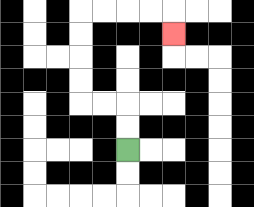{'start': '[5, 6]', 'end': '[7, 1]', 'path_directions': 'U,U,L,L,U,U,U,U,R,R,R,R,D', 'path_coordinates': '[[5, 6], [5, 5], [5, 4], [4, 4], [3, 4], [3, 3], [3, 2], [3, 1], [3, 0], [4, 0], [5, 0], [6, 0], [7, 0], [7, 1]]'}